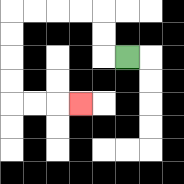{'start': '[5, 2]', 'end': '[3, 4]', 'path_directions': 'L,U,U,L,L,L,L,D,D,D,D,R,R,R', 'path_coordinates': '[[5, 2], [4, 2], [4, 1], [4, 0], [3, 0], [2, 0], [1, 0], [0, 0], [0, 1], [0, 2], [0, 3], [0, 4], [1, 4], [2, 4], [3, 4]]'}